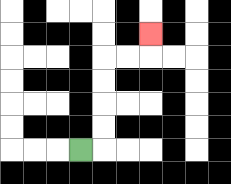{'start': '[3, 6]', 'end': '[6, 1]', 'path_directions': 'R,U,U,U,U,R,R,U', 'path_coordinates': '[[3, 6], [4, 6], [4, 5], [4, 4], [4, 3], [4, 2], [5, 2], [6, 2], [6, 1]]'}